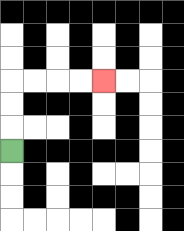{'start': '[0, 6]', 'end': '[4, 3]', 'path_directions': 'U,U,U,R,R,R,R', 'path_coordinates': '[[0, 6], [0, 5], [0, 4], [0, 3], [1, 3], [2, 3], [3, 3], [4, 3]]'}